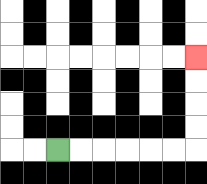{'start': '[2, 6]', 'end': '[8, 2]', 'path_directions': 'R,R,R,R,R,R,U,U,U,U', 'path_coordinates': '[[2, 6], [3, 6], [4, 6], [5, 6], [6, 6], [7, 6], [8, 6], [8, 5], [8, 4], [8, 3], [8, 2]]'}